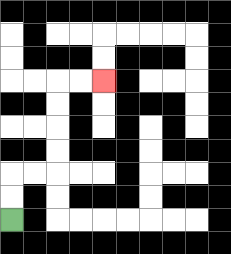{'start': '[0, 9]', 'end': '[4, 3]', 'path_directions': 'U,U,R,R,U,U,U,U,R,R', 'path_coordinates': '[[0, 9], [0, 8], [0, 7], [1, 7], [2, 7], [2, 6], [2, 5], [2, 4], [2, 3], [3, 3], [4, 3]]'}